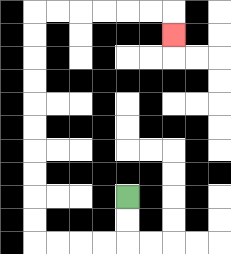{'start': '[5, 8]', 'end': '[7, 1]', 'path_directions': 'D,D,L,L,L,L,U,U,U,U,U,U,U,U,U,U,R,R,R,R,R,R,D', 'path_coordinates': '[[5, 8], [5, 9], [5, 10], [4, 10], [3, 10], [2, 10], [1, 10], [1, 9], [1, 8], [1, 7], [1, 6], [1, 5], [1, 4], [1, 3], [1, 2], [1, 1], [1, 0], [2, 0], [3, 0], [4, 0], [5, 0], [6, 0], [7, 0], [7, 1]]'}